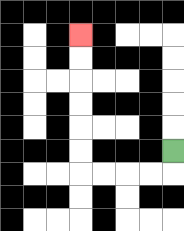{'start': '[7, 6]', 'end': '[3, 1]', 'path_directions': 'D,L,L,L,L,U,U,U,U,U,U', 'path_coordinates': '[[7, 6], [7, 7], [6, 7], [5, 7], [4, 7], [3, 7], [3, 6], [3, 5], [3, 4], [3, 3], [3, 2], [3, 1]]'}